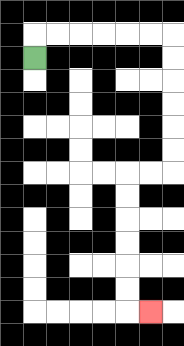{'start': '[1, 2]', 'end': '[6, 13]', 'path_directions': 'U,R,R,R,R,R,R,D,D,D,D,D,D,L,L,D,D,D,D,D,D,R', 'path_coordinates': '[[1, 2], [1, 1], [2, 1], [3, 1], [4, 1], [5, 1], [6, 1], [7, 1], [7, 2], [7, 3], [7, 4], [7, 5], [7, 6], [7, 7], [6, 7], [5, 7], [5, 8], [5, 9], [5, 10], [5, 11], [5, 12], [5, 13], [6, 13]]'}